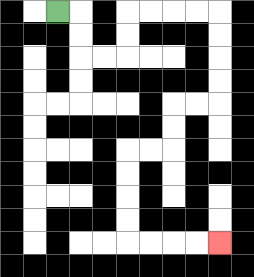{'start': '[2, 0]', 'end': '[9, 10]', 'path_directions': 'R,D,D,R,R,U,U,R,R,R,R,D,D,D,D,L,L,D,D,L,L,D,D,D,D,R,R,R,R', 'path_coordinates': '[[2, 0], [3, 0], [3, 1], [3, 2], [4, 2], [5, 2], [5, 1], [5, 0], [6, 0], [7, 0], [8, 0], [9, 0], [9, 1], [9, 2], [9, 3], [9, 4], [8, 4], [7, 4], [7, 5], [7, 6], [6, 6], [5, 6], [5, 7], [5, 8], [5, 9], [5, 10], [6, 10], [7, 10], [8, 10], [9, 10]]'}